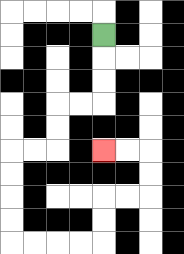{'start': '[4, 1]', 'end': '[4, 6]', 'path_directions': 'D,D,D,L,L,D,D,L,L,D,D,D,D,R,R,R,R,U,U,R,R,U,U,L,L', 'path_coordinates': '[[4, 1], [4, 2], [4, 3], [4, 4], [3, 4], [2, 4], [2, 5], [2, 6], [1, 6], [0, 6], [0, 7], [0, 8], [0, 9], [0, 10], [1, 10], [2, 10], [3, 10], [4, 10], [4, 9], [4, 8], [5, 8], [6, 8], [6, 7], [6, 6], [5, 6], [4, 6]]'}